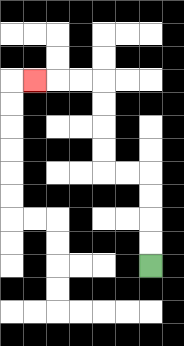{'start': '[6, 11]', 'end': '[1, 3]', 'path_directions': 'U,U,U,U,L,L,U,U,U,U,L,L,L', 'path_coordinates': '[[6, 11], [6, 10], [6, 9], [6, 8], [6, 7], [5, 7], [4, 7], [4, 6], [4, 5], [4, 4], [4, 3], [3, 3], [2, 3], [1, 3]]'}